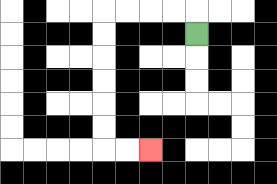{'start': '[8, 1]', 'end': '[6, 6]', 'path_directions': 'U,L,L,L,L,D,D,D,D,D,D,R,R', 'path_coordinates': '[[8, 1], [8, 0], [7, 0], [6, 0], [5, 0], [4, 0], [4, 1], [4, 2], [4, 3], [4, 4], [4, 5], [4, 6], [5, 6], [6, 6]]'}